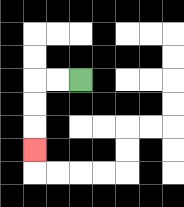{'start': '[3, 3]', 'end': '[1, 6]', 'path_directions': 'L,L,D,D,D', 'path_coordinates': '[[3, 3], [2, 3], [1, 3], [1, 4], [1, 5], [1, 6]]'}